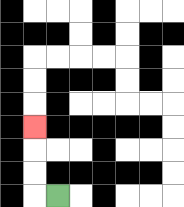{'start': '[2, 8]', 'end': '[1, 5]', 'path_directions': 'L,U,U,U', 'path_coordinates': '[[2, 8], [1, 8], [1, 7], [1, 6], [1, 5]]'}